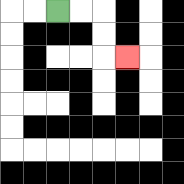{'start': '[2, 0]', 'end': '[5, 2]', 'path_directions': 'R,R,D,D,R', 'path_coordinates': '[[2, 0], [3, 0], [4, 0], [4, 1], [4, 2], [5, 2]]'}